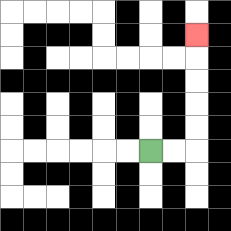{'start': '[6, 6]', 'end': '[8, 1]', 'path_directions': 'R,R,U,U,U,U,U', 'path_coordinates': '[[6, 6], [7, 6], [8, 6], [8, 5], [8, 4], [8, 3], [8, 2], [8, 1]]'}